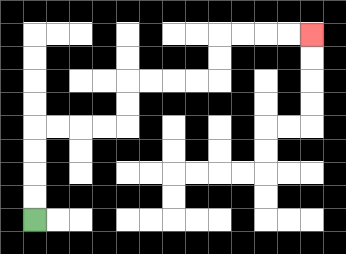{'start': '[1, 9]', 'end': '[13, 1]', 'path_directions': 'U,U,U,U,R,R,R,R,U,U,R,R,R,R,U,U,R,R,R,R', 'path_coordinates': '[[1, 9], [1, 8], [1, 7], [1, 6], [1, 5], [2, 5], [3, 5], [4, 5], [5, 5], [5, 4], [5, 3], [6, 3], [7, 3], [8, 3], [9, 3], [9, 2], [9, 1], [10, 1], [11, 1], [12, 1], [13, 1]]'}